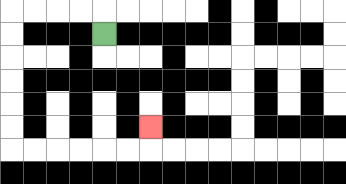{'start': '[4, 1]', 'end': '[6, 5]', 'path_directions': 'U,L,L,L,L,D,D,D,D,D,D,R,R,R,R,R,R,U', 'path_coordinates': '[[4, 1], [4, 0], [3, 0], [2, 0], [1, 0], [0, 0], [0, 1], [0, 2], [0, 3], [0, 4], [0, 5], [0, 6], [1, 6], [2, 6], [3, 6], [4, 6], [5, 6], [6, 6], [6, 5]]'}